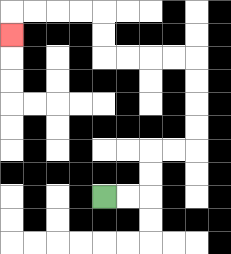{'start': '[4, 8]', 'end': '[0, 1]', 'path_directions': 'R,R,U,U,R,R,U,U,U,U,L,L,L,L,U,U,L,L,L,L,D', 'path_coordinates': '[[4, 8], [5, 8], [6, 8], [6, 7], [6, 6], [7, 6], [8, 6], [8, 5], [8, 4], [8, 3], [8, 2], [7, 2], [6, 2], [5, 2], [4, 2], [4, 1], [4, 0], [3, 0], [2, 0], [1, 0], [0, 0], [0, 1]]'}